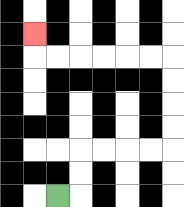{'start': '[2, 8]', 'end': '[1, 1]', 'path_directions': 'R,U,U,R,R,R,R,U,U,U,U,L,L,L,L,L,L,U', 'path_coordinates': '[[2, 8], [3, 8], [3, 7], [3, 6], [4, 6], [5, 6], [6, 6], [7, 6], [7, 5], [7, 4], [7, 3], [7, 2], [6, 2], [5, 2], [4, 2], [3, 2], [2, 2], [1, 2], [1, 1]]'}